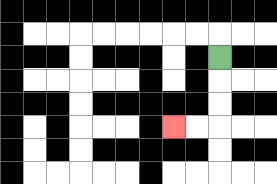{'start': '[9, 2]', 'end': '[7, 5]', 'path_directions': 'D,D,D,L,L', 'path_coordinates': '[[9, 2], [9, 3], [9, 4], [9, 5], [8, 5], [7, 5]]'}